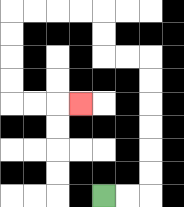{'start': '[4, 8]', 'end': '[3, 4]', 'path_directions': 'R,R,U,U,U,U,U,U,L,L,U,U,L,L,L,L,D,D,D,D,R,R,R', 'path_coordinates': '[[4, 8], [5, 8], [6, 8], [6, 7], [6, 6], [6, 5], [6, 4], [6, 3], [6, 2], [5, 2], [4, 2], [4, 1], [4, 0], [3, 0], [2, 0], [1, 0], [0, 0], [0, 1], [0, 2], [0, 3], [0, 4], [1, 4], [2, 4], [3, 4]]'}